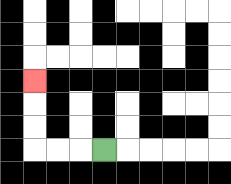{'start': '[4, 6]', 'end': '[1, 3]', 'path_directions': 'L,L,L,U,U,U', 'path_coordinates': '[[4, 6], [3, 6], [2, 6], [1, 6], [1, 5], [1, 4], [1, 3]]'}